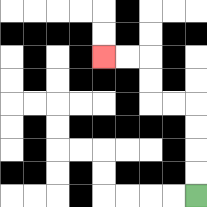{'start': '[8, 8]', 'end': '[4, 2]', 'path_directions': 'U,U,U,U,L,L,U,U,L,L', 'path_coordinates': '[[8, 8], [8, 7], [8, 6], [8, 5], [8, 4], [7, 4], [6, 4], [6, 3], [6, 2], [5, 2], [4, 2]]'}